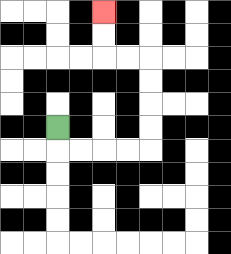{'start': '[2, 5]', 'end': '[4, 0]', 'path_directions': 'D,R,R,R,R,U,U,U,U,L,L,U,U', 'path_coordinates': '[[2, 5], [2, 6], [3, 6], [4, 6], [5, 6], [6, 6], [6, 5], [6, 4], [6, 3], [6, 2], [5, 2], [4, 2], [4, 1], [4, 0]]'}